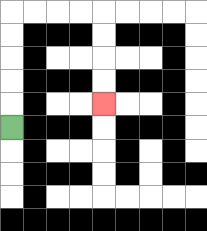{'start': '[0, 5]', 'end': '[4, 4]', 'path_directions': 'U,U,U,U,U,R,R,R,R,D,D,D,D', 'path_coordinates': '[[0, 5], [0, 4], [0, 3], [0, 2], [0, 1], [0, 0], [1, 0], [2, 0], [3, 0], [4, 0], [4, 1], [4, 2], [4, 3], [4, 4]]'}